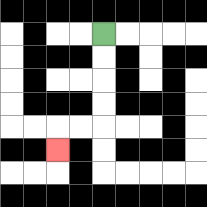{'start': '[4, 1]', 'end': '[2, 6]', 'path_directions': 'D,D,D,D,L,L,D', 'path_coordinates': '[[4, 1], [4, 2], [4, 3], [4, 4], [4, 5], [3, 5], [2, 5], [2, 6]]'}